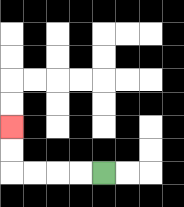{'start': '[4, 7]', 'end': '[0, 5]', 'path_directions': 'L,L,L,L,U,U', 'path_coordinates': '[[4, 7], [3, 7], [2, 7], [1, 7], [0, 7], [0, 6], [0, 5]]'}